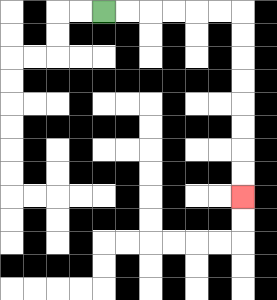{'start': '[4, 0]', 'end': '[10, 8]', 'path_directions': 'R,R,R,R,R,R,D,D,D,D,D,D,D,D', 'path_coordinates': '[[4, 0], [5, 0], [6, 0], [7, 0], [8, 0], [9, 0], [10, 0], [10, 1], [10, 2], [10, 3], [10, 4], [10, 5], [10, 6], [10, 7], [10, 8]]'}